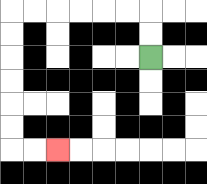{'start': '[6, 2]', 'end': '[2, 6]', 'path_directions': 'U,U,L,L,L,L,L,L,D,D,D,D,D,D,R,R', 'path_coordinates': '[[6, 2], [6, 1], [6, 0], [5, 0], [4, 0], [3, 0], [2, 0], [1, 0], [0, 0], [0, 1], [0, 2], [0, 3], [0, 4], [0, 5], [0, 6], [1, 6], [2, 6]]'}